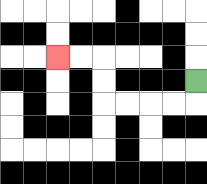{'start': '[8, 3]', 'end': '[2, 2]', 'path_directions': 'D,L,L,L,L,U,U,L,L', 'path_coordinates': '[[8, 3], [8, 4], [7, 4], [6, 4], [5, 4], [4, 4], [4, 3], [4, 2], [3, 2], [2, 2]]'}